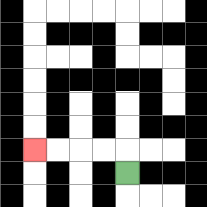{'start': '[5, 7]', 'end': '[1, 6]', 'path_directions': 'U,L,L,L,L', 'path_coordinates': '[[5, 7], [5, 6], [4, 6], [3, 6], [2, 6], [1, 6]]'}